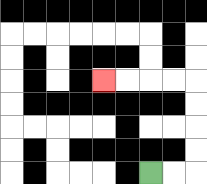{'start': '[6, 7]', 'end': '[4, 3]', 'path_directions': 'R,R,U,U,U,U,L,L,L,L', 'path_coordinates': '[[6, 7], [7, 7], [8, 7], [8, 6], [8, 5], [8, 4], [8, 3], [7, 3], [6, 3], [5, 3], [4, 3]]'}